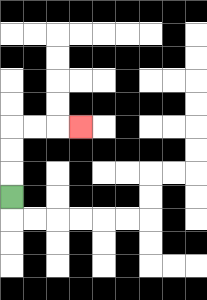{'start': '[0, 8]', 'end': '[3, 5]', 'path_directions': 'U,U,U,R,R,R', 'path_coordinates': '[[0, 8], [0, 7], [0, 6], [0, 5], [1, 5], [2, 5], [3, 5]]'}